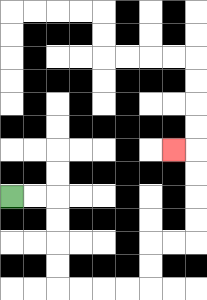{'start': '[0, 8]', 'end': '[7, 6]', 'path_directions': 'R,R,D,D,D,D,R,R,R,R,U,U,R,R,U,U,U,U,L', 'path_coordinates': '[[0, 8], [1, 8], [2, 8], [2, 9], [2, 10], [2, 11], [2, 12], [3, 12], [4, 12], [5, 12], [6, 12], [6, 11], [6, 10], [7, 10], [8, 10], [8, 9], [8, 8], [8, 7], [8, 6], [7, 6]]'}